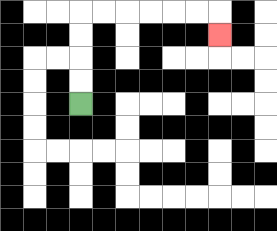{'start': '[3, 4]', 'end': '[9, 1]', 'path_directions': 'U,U,U,U,R,R,R,R,R,R,D', 'path_coordinates': '[[3, 4], [3, 3], [3, 2], [3, 1], [3, 0], [4, 0], [5, 0], [6, 0], [7, 0], [8, 0], [9, 0], [9, 1]]'}